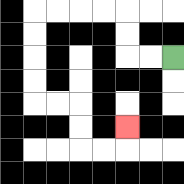{'start': '[7, 2]', 'end': '[5, 5]', 'path_directions': 'L,L,U,U,L,L,L,L,D,D,D,D,R,R,D,D,R,R,U', 'path_coordinates': '[[7, 2], [6, 2], [5, 2], [5, 1], [5, 0], [4, 0], [3, 0], [2, 0], [1, 0], [1, 1], [1, 2], [1, 3], [1, 4], [2, 4], [3, 4], [3, 5], [3, 6], [4, 6], [5, 6], [5, 5]]'}